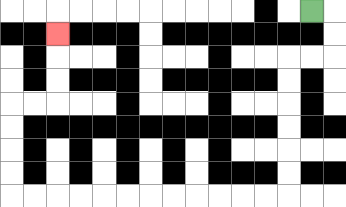{'start': '[13, 0]', 'end': '[2, 1]', 'path_directions': 'R,D,D,L,L,D,D,D,D,D,D,L,L,L,L,L,L,L,L,L,L,L,L,U,U,U,U,R,R,U,U,U', 'path_coordinates': '[[13, 0], [14, 0], [14, 1], [14, 2], [13, 2], [12, 2], [12, 3], [12, 4], [12, 5], [12, 6], [12, 7], [12, 8], [11, 8], [10, 8], [9, 8], [8, 8], [7, 8], [6, 8], [5, 8], [4, 8], [3, 8], [2, 8], [1, 8], [0, 8], [0, 7], [0, 6], [0, 5], [0, 4], [1, 4], [2, 4], [2, 3], [2, 2], [2, 1]]'}